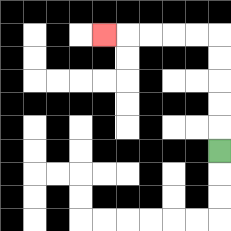{'start': '[9, 6]', 'end': '[4, 1]', 'path_directions': 'U,U,U,U,U,L,L,L,L,L', 'path_coordinates': '[[9, 6], [9, 5], [9, 4], [9, 3], [9, 2], [9, 1], [8, 1], [7, 1], [6, 1], [5, 1], [4, 1]]'}